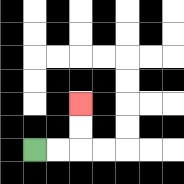{'start': '[1, 6]', 'end': '[3, 4]', 'path_directions': 'R,R,U,U', 'path_coordinates': '[[1, 6], [2, 6], [3, 6], [3, 5], [3, 4]]'}